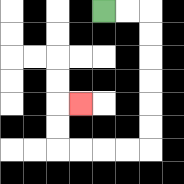{'start': '[4, 0]', 'end': '[3, 4]', 'path_directions': 'R,R,D,D,D,D,D,D,L,L,L,L,U,U,R', 'path_coordinates': '[[4, 0], [5, 0], [6, 0], [6, 1], [6, 2], [6, 3], [6, 4], [6, 5], [6, 6], [5, 6], [4, 6], [3, 6], [2, 6], [2, 5], [2, 4], [3, 4]]'}